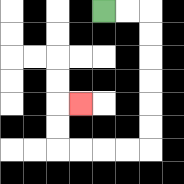{'start': '[4, 0]', 'end': '[3, 4]', 'path_directions': 'R,R,D,D,D,D,D,D,L,L,L,L,U,U,R', 'path_coordinates': '[[4, 0], [5, 0], [6, 0], [6, 1], [6, 2], [6, 3], [6, 4], [6, 5], [6, 6], [5, 6], [4, 6], [3, 6], [2, 6], [2, 5], [2, 4], [3, 4]]'}